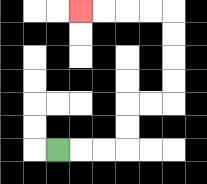{'start': '[2, 6]', 'end': '[3, 0]', 'path_directions': 'R,R,R,U,U,R,R,U,U,U,U,L,L,L,L', 'path_coordinates': '[[2, 6], [3, 6], [4, 6], [5, 6], [5, 5], [5, 4], [6, 4], [7, 4], [7, 3], [7, 2], [7, 1], [7, 0], [6, 0], [5, 0], [4, 0], [3, 0]]'}